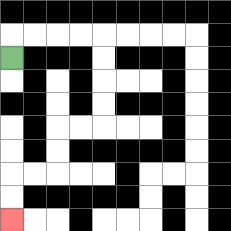{'start': '[0, 2]', 'end': '[0, 9]', 'path_directions': 'U,R,R,R,R,D,D,D,D,L,L,D,D,L,L,D,D', 'path_coordinates': '[[0, 2], [0, 1], [1, 1], [2, 1], [3, 1], [4, 1], [4, 2], [4, 3], [4, 4], [4, 5], [3, 5], [2, 5], [2, 6], [2, 7], [1, 7], [0, 7], [0, 8], [0, 9]]'}